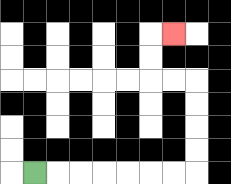{'start': '[1, 7]', 'end': '[7, 1]', 'path_directions': 'R,R,R,R,R,R,R,U,U,U,U,L,L,U,U,R', 'path_coordinates': '[[1, 7], [2, 7], [3, 7], [4, 7], [5, 7], [6, 7], [7, 7], [8, 7], [8, 6], [8, 5], [8, 4], [8, 3], [7, 3], [6, 3], [6, 2], [6, 1], [7, 1]]'}